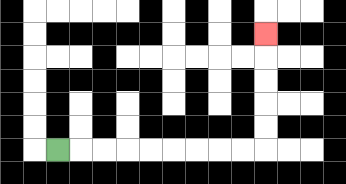{'start': '[2, 6]', 'end': '[11, 1]', 'path_directions': 'R,R,R,R,R,R,R,R,R,U,U,U,U,U', 'path_coordinates': '[[2, 6], [3, 6], [4, 6], [5, 6], [6, 6], [7, 6], [8, 6], [9, 6], [10, 6], [11, 6], [11, 5], [11, 4], [11, 3], [11, 2], [11, 1]]'}